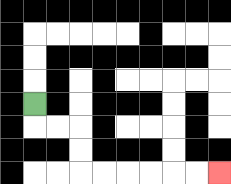{'start': '[1, 4]', 'end': '[9, 7]', 'path_directions': 'D,R,R,D,D,R,R,R,R,R,R', 'path_coordinates': '[[1, 4], [1, 5], [2, 5], [3, 5], [3, 6], [3, 7], [4, 7], [5, 7], [6, 7], [7, 7], [8, 7], [9, 7]]'}